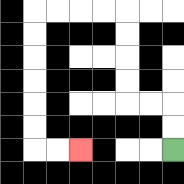{'start': '[7, 6]', 'end': '[3, 6]', 'path_directions': 'U,U,L,L,U,U,U,U,L,L,L,L,D,D,D,D,D,D,R,R', 'path_coordinates': '[[7, 6], [7, 5], [7, 4], [6, 4], [5, 4], [5, 3], [5, 2], [5, 1], [5, 0], [4, 0], [3, 0], [2, 0], [1, 0], [1, 1], [1, 2], [1, 3], [1, 4], [1, 5], [1, 6], [2, 6], [3, 6]]'}